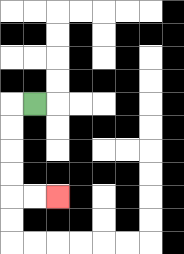{'start': '[1, 4]', 'end': '[2, 8]', 'path_directions': 'L,D,D,D,D,R,R', 'path_coordinates': '[[1, 4], [0, 4], [0, 5], [0, 6], [0, 7], [0, 8], [1, 8], [2, 8]]'}